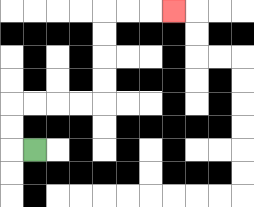{'start': '[1, 6]', 'end': '[7, 0]', 'path_directions': 'L,U,U,R,R,R,R,U,U,U,U,R,R,R', 'path_coordinates': '[[1, 6], [0, 6], [0, 5], [0, 4], [1, 4], [2, 4], [3, 4], [4, 4], [4, 3], [4, 2], [4, 1], [4, 0], [5, 0], [6, 0], [7, 0]]'}